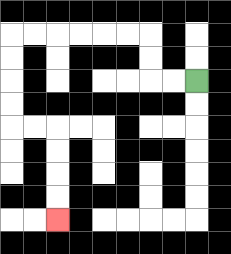{'start': '[8, 3]', 'end': '[2, 9]', 'path_directions': 'L,L,U,U,L,L,L,L,L,L,D,D,D,D,R,R,D,D,D,D', 'path_coordinates': '[[8, 3], [7, 3], [6, 3], [6, 2], [6, 1], [5, 1], [4, 1], [3, 1], [2, 1], [1, 1], [0, 1], [0, 2], [0, 3], [0, 4], [0, 5], [1, 5], [2, 5], [2, 6], [2, 7], [2, 8], [2, 9]]'}